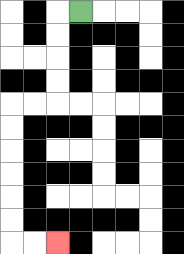{'start': '[3, 0]', 'end': '[2, 10]', 'path_directions': 'L,D,D,D,D,L,L,D,D,D,D,D,D,R,R', 'path_coordinates': '[[3, 0], [2, 0], [2, 1], [2, 2], [2, 3], [2, 4], [1, 4], [0, 4], [0, 5], [0, 6], [0, 7], [0, 8], [0, 9], [0, 10], [1, 10], [2, 10]]'}